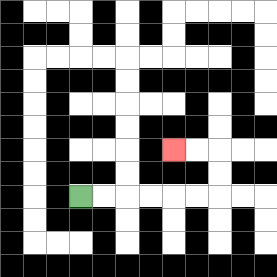{'start': '[3, 8]', 'end': '[7, 6]', 'path_directions': 'R,R,R,R,R,R,U,U,L,L', 'path_coordinates': '[[3, 8], [4, 8], [5, 8], [6, 8], [7, 8], [8, 8], [9, 8], [9, 7], [9, 6], [8, 6], [7, 6]]'}